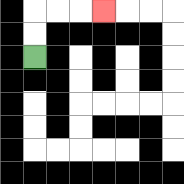{'start': '[1, 2]', 'end': '[4, 0]', 'path_directions': 'U,U,R,R,R', 'path_coordinates': '[[1, 2], [1, 1], [1, 0], [2, 0], [3, 0], [4, 0]]'}